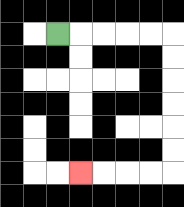{'start': '[2, 1]', 'end': '[3, 7]', 'path_directions': 'R,R,R,R,R,D,D,D,D,D,D,L,L,L,L', 'path_coordinates': '[[2, 1], [3, 1], [4, 1], [5, 1], [6, 1], [7, 1], [7, 2], [7, 3], [7, 4], [7, 5], [7, 6], [7, 7], [6, 7], [5, 7], [4, 7], [3, 7]]'}